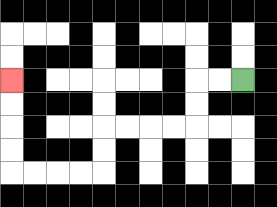{'start': '[10, 3]', 'end': '[0, 3]', 'path_directions': 'L,L,D,D,L,L,L,L,D,D,L,L,L,L,U,U,U,U', 'path_coordinates': '[[10, 3], [9, 3], [8, 3], [8, 4], [8, 5], [7, 5], [6, 5], [5, 5], [4, 5], [4, 6], [4, 7], [3, 7], [2, 7], [1, 7], [0, 7], [0, 6], [0, 5], [0, 4], [0, 3]]'}